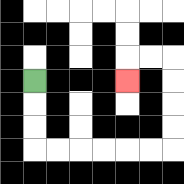{'start': '[1, 3]', 'end': '[5, 3]', 'path_directions': 'D,D,D,R,R,R,R,R,R,U,U,U,U,L,L,D', 'path_coordinates': '[[1, 3], [1, 4], [1, 5], [1, 6], [2, 6], [3, 6], [4, 6], [5, 6], [6, 6], [7, 6], [7, 5], [7, 4], [7, 3], [7, 2], [6, 2], [5, 2], [5, 3]]'}